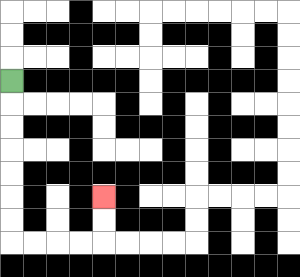{'start': '[0, 3]', 'end': '[4, 8]', 'path_directions': 'D,D,D,D,D,D,D,R,R,R,R,U,U', 'path_coordinates': '[[0, 3], [0, 4], [0, 5], [0, 6], [0, 7], [0, 8], [0, 9], [0, 10], [1, 10], [2, 10], [3, 10], [4, 10], [4, 9], [4, 8]]'}